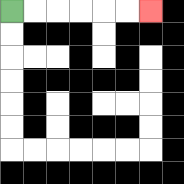{'start': '[0, 0]', 'end': '[6, 0]', 'path_directions': 'R,R,R,R,R,R', 'path_coordinates': '[[0, 0], [1, 0], [2, 0], [3, 0], [4, 0], [5, 0], [6, 0]]'}